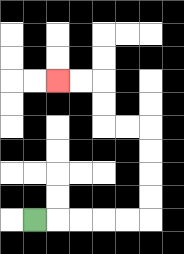{'start': '[1, 9]', 'end': '[2, 3]', 'path_directions': 'R,R,R,R,R,U,U,U,U,L,L,U,U,L,L', 'path_coordinates': '[[1, 9], [2, 9], [3, 9], [4, 9], [5, 9], [6, 9], [6, 8], [6, 7], [6, 6], [6, 5], [5, 5], [4, 5], [4, 4], [4, 3], [3, 3], [2, 3]]'}